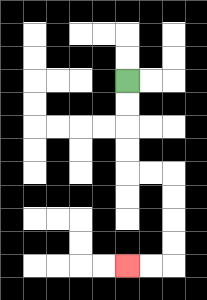{'start': '[5, 3]', 'end': '[5, 11]', 'path_directions': 'D,D,D,D,R,R,D,D,D,D,L,L', 'path_coordinates': '[[5, 3], [5, 4], [5, 5], [5, 6], [5, 7], [6, 7], [7, 7], [7, 8], [7, 9], [7, 10], [7, 11], [6, 11], [5, 11]]'}